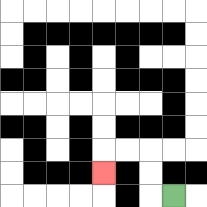{'start': '[7, 8]', 'end': '[4, 7]', 'path_directions': 'L,U,U,L,L,D', 'path_coordinates': '[[7, 8], [6, 8], [6, 7], [6, 6], [5, 6], [4, 6], [4, 7]]'}